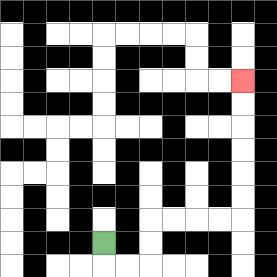{'start': '[4, 10]', 'end': '[10, 3]', 'path_directions': 'D,R,R,U,U,R,R,R,R,U,U,U,U,U,U', 'path_coordinates': '[[4, 10], [4, 11], [5, 11], [6, 11], [6, 10], [6, 9], [7, 9], [8, 9], [9, 9], [10, 9], [10, 8], [10, 7], [10, 6], [10, 5], [10, 4], [10, 3]]'}